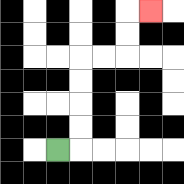{'start': '[2, 6]', 'end': '[6, 0]', 'path_directions': 'R,U,U,U,U,R,R,U,U,R', 'path_coordinates': '[[2, 6], [3, 6], [3, 5], [3, 4], [3, 3], [3, 2], [4, 2], [5, 2], [5, 1], [5, 0], [6, 0]]'}